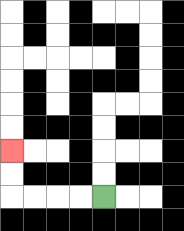{'start': '[4, 8]', 'end': '[0, 6]', 'path_directions': 'L,L,L,L,U,U', 'path_coordinates': '[[4, 8], [3, 8], [2, 8], [1, 8], [0, 8], [0, 7], [0, 6]]'}